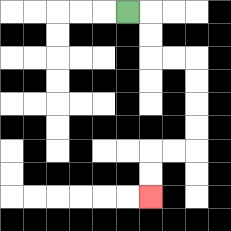{'start': '[5, 0]', 'end': '[6, 8]', 'path_directions': 'R,D,D,R,R,D,D,D,D,L,L,D,D', 'path_coordinates': '[[5, 0], [6, 0], [6, 1], [6, 2], [7, 2], [8, 2], [8, 3], [8, 4], [8, 5], [8, 6], [7, 6], [6, 6], [6, 7], [6, 8]]'}